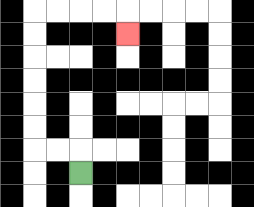{'start': '[3, 7]', 'end': '[5, 1]', 'path_directions': 'U,L,L,U,U,U,U,U,U,R,R,R,R,D', 'path_coordinates': '[[3, 7], [3, 6], [2, 6], [1, 6], [1, 5], [1, 4], [1, 3], [1, 2], [1, 1], [1, 0], [2, 0], [3, 0], [4, 0], [5, 0], [5, 1]]'}